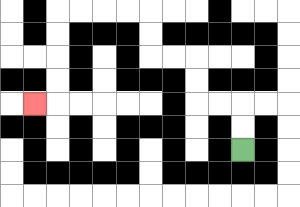{'start': '[10, 6]', 'end': '[1, 4]', 'path_directions': 'U,U,L,L,U,U,L,L,U,U,L,L,L,L,D,D,D,D,L', 'path_coordinates': '[[10, 6], [10, 5], [10, 4], [9, 4], [8, 4], [8, 3], [8, 2], [7, 2], [6, 2], [6, 1], [6, 0], [5, 0], [4, 0], [3, 0], [2, 0], [2, 1], [2, 2], [2, 3], [2, 4], [1, 4]]'}